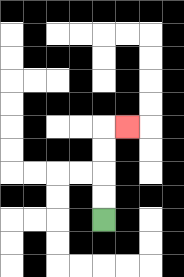{'start': '[4, 9]', 'end': '[5, 5]', 'path_directions': 'U,U,U,U,R', 'path_coordinates': '[[4, 9], [4, 8], [4, 7], [4, 6], [4, 5], [5, 5]]'}